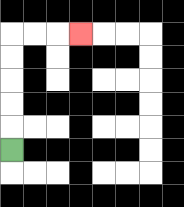{'start': '[0, 6]', 'end': '[3, 1]', 'path_directions': 'U,U,U,U,U,R,R,R', 'path_coordinates': '[[0, 6], [0, 5], [0, 4], [0, 3], [0, 2], [0, 1], [1, 1], [2, 1], [3, 1]]'}